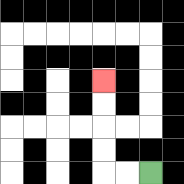{'start': '[6, 7]', 'end': '[4, 3]', 'path_directions': 'L,L,U,U,U,U', 'path_coordinates': '[[6, 7], [5, 7], [4, 7], [4, 6], [4, 5], [4, 4], [4, 3]]'}